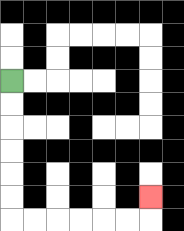{'start': '[0, 3]', 'end': '[6, 8]', 'path_directions': 'D,D,D,D,D,D,R,R,R,R,R,R,U', 'path_coordinates': '[[0, 3], [0, 4], [0, 5], [0, 6], [0, 7], [0, 8], [0, 9], [1, 9], [2, 9], [3, 9], [4, 9], [5, 9], [6, 9], [6, 8]]'}